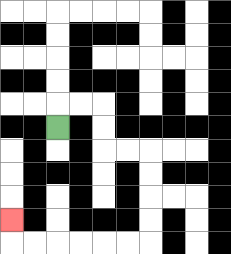{'start': '[2, 5]', 'end': '[0, 9]', 'path_directions': 'U,R,R,D,D,R,R,D,D,D,D,L,L,L,L,L,L,U', 'path_coordinates': '[[2, 5], [2, 4], [3, 4], [4, 4], [4, 5], [4, 6], [5, 6], [6, 6], [6, 7], [6, 8], [6, 9], [6, 10], [5, 10], [4, 10], [3, 10], [2, 10], [1, 10], [0, 10], [0, 9]]'}